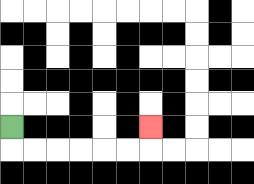{'start': '[0, 5]', 'end': '[6, 5]', 'path_directions': 'D,R,R,R,R,R,R,U', 'path_coordinates': '[[0, 5], [0, 6], [1, 6], [2, 6], [3, 6], [4, 6], [5, 6], [6, 6], [6, 5]]'}